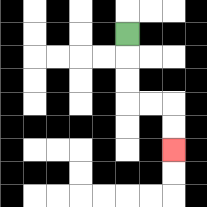{'start': '[5, 1]', 'end': '[7, 6]', 'path_directions': 'D,D,D,R,R,D,D', 'path_coordinates': '[[5, 1], [5, 2], [5, 3], [5, 4], [6, 4], [7, 4], [7, 5], [7, 6]]'}